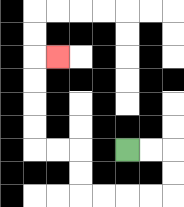{'start': '[5, 6]', 'end': '[2, 2]', 'path_directions': 'R,R,D,D,L,L,L,L,U,U,L,L,U,U,U,U,R', 'path_coordinates': '[[5, 6], [6, 6], [7, 6], [7, 7], [7, 8], [6, 8], [5, 8], [4, 8], [3, 8], [3, 7], [3, 6], [2, 6], [1, 6], [1, 5], [1, 4], [1, 3], [1, 2], [2, 2]]'}